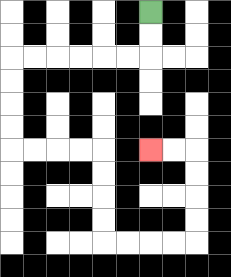{'start': '[6, 0]', 'end': '[6, 6]', 'path_directions': 'D,D,L,L,L,L,L,L,D,D,D,D,R,R,R,R,D,D,D,D,R,R,R,R,U,U,U,U,L,L', 'path_coordinates': '[[6, 0], [6, 1], [6, 2], [5, 2], [4, 2], [3, 2], [2, 2], [1, 2], [0, 2], [0, 3], [0, 4], [0, 5], [0, 6], [1, 6], [2, 6], [3, 6], [4, 6], [4, 7], [4, 8], [4, 9], [4, 10], [5, 10], [6, 10], [7, 10], [8, 10], [8, 9], [8, 8], [8, 7], [8, 6], [7, 6], [6, 6]]'}